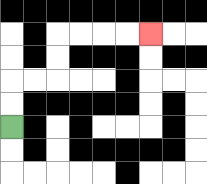{'start': '[0, 5]', 'end': '[6, 1]', 'path_directions': 'U,U,R,R,U,U,R,R,R,R', 'path_coordinates': '[[0, 5], [0, 4], [0, 3], [1, 3], [2, 3], [2, 2], [2, 1], [3, 1], [4, 1], [5, 1], [6, 1]]'}